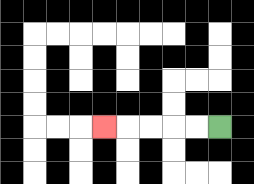{'start': '[9, 5]', 'end': '[4, 5]', 'path_directions': 'L,L,L,L,L', 'path_coordinates': '[[9, 5], [8, 5], [7, 5], [6, 5], [5, 5], [4, 5]]'}